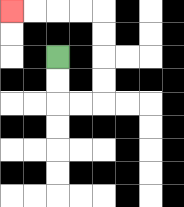{'start': '[2, 2]', 'end': '[0, 0]', 'path_directions': 'D,D,R,R,U,U,U,U,L,L,L,L', 'path_coordinates': '[[2, 2], [2, 3], [2, 4], [3, 4], [4, 4], [4, 3], [4, 2], [4, 1], [4, 0], [3, 0], [2, 0], [1, 0], [0, 0]]'}